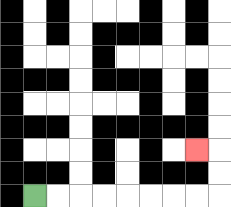{'start': '[1, 8]', 'end': '[8, 6]', 'path_directions': 'R,R,R,R,R,R,R,R,U,U,L', 'path_coordinates': '[[1, 8], [2, 8], [3, 8], [4, 8], [5, 8], [6, 8], [7, 8], [8, 8], [9, 8], [9, 7], [9, 6], [8, 6]]'}